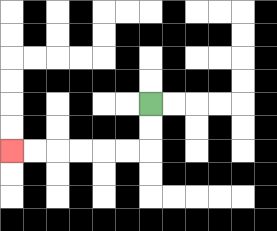{'start': '[6, 4]', 'end': '[0, 6]', 'path_directions': 'D,D,L,L,L,L,L,L', 'path_coordinates': '[[6, 4], [6, 5], [6, 6], [5, 6], [4, 6], [3, 6], [2, 6], [1, 6], [0, 6]]'}